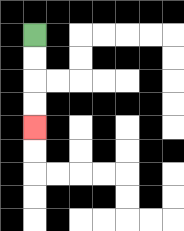{'start': '[1, 1]', 'end': '[1, 5]', 'path_directions': 'D,D,D,D', 'path_coordinates': '[[1, 1], [1, 2], [1, 3], [1, 4], [1, 5]]'}